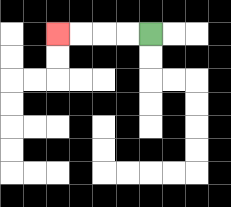{'start': '[6, 1]', 'end': '[2, 1]', 'path_directions': 'L,L,L,L', 'path_coordinates': '[[6, 1], [5, 1], [4, 1], [3, 1], [2, 1]]'}